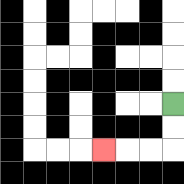{'start': '[7, 4]', 'end': '[4, 6]', 'path_directions': 'D,D,L,L,L', 'path_coordinates': '[[7, 4], [7, 5], [7, 6], [6, 6], [5, 6], [4, 6]]'}